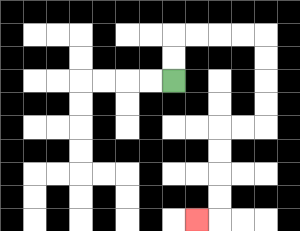{'start': '[7, 3]', 'end': '[8, 9]', 'path_directions': 'U,U,R,R,R,R,D,D,D,D,L,L,D,D,D,D,L', 'path_coordinates': '[[7, 3], [7, 2], [7, 1], [8, 1], [9, 1], [10, 1], [11, 1], [11, 2], [11, 3], [11, 4], [11, 5], [10, 5], [9, 5], [9, 6], [9, 7], [9, 8], [9, 9], [8, 9]]'}